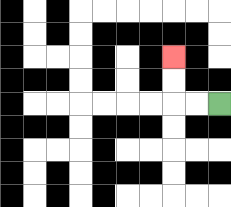{'start': '[9, 4]', 'end': '[7, 2]', 'path_directions': 'L,L,U,U', 'path_coordinates': '[[9, 4], [8, 4], [7, 4], [7, 3], [7, 2]]'}